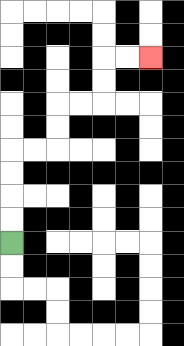{'start': '[0, 10]', 'end': '[6, 2]', 'path_directions': 'U,U,U,U,R,R,U,U,R,R,U,U,R,R', 'path_coordinates': '[[0, 10], [0, 9], [0, 8], [0, 7], [0, 6], [1, 6], [2, 6], [2, 5], [2, 4], [3, 4], [4, 4], [4, 3], [4, 2], [5, 2], [6, 2]]'}